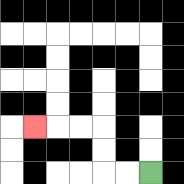{'start': '[6, 7]', 'end': '[1, 5]', 'path_directions': 'L,L,U,U,L,L,L', 'path_coordinates': '[[6, 7], [5, 7], [4, 7], [4, 6], [4, 5], [3, 5], [2, 5], [1, 5]]'}